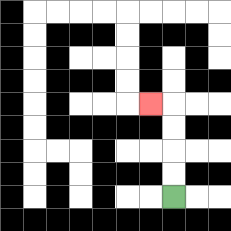{'start': '[7, 8]', 'end': '[6, 4]', 'path_directions': 'U,U,U,U,L', 'path_coordinates': '[[7, 8], [7, 7], [7, 6], [7, 5], [7, 4], [6, 4]]'}